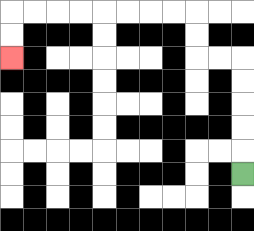{'start': '[10, 7]', 'end': '[0, 2]', 'path_directions': 'U,U,U,U,U,L,L,U,U,L,L,L,L,L,L,L,L,D,D', 'path_coordinates': '[[10, 7], [10, 6], [10, 5], [10, 4], [10, 3], [10, 2], [9, 2], [8, 2], [8, 1], [8, 0], [7, 0], [6, 0], [5, 0], [4, 0], [3, 0], [2, 0], [1, 0], [0, 0], [0, 1], [0, 2]]'}